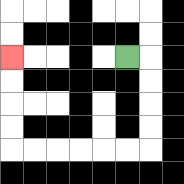{'start': '[5, 2]', 'end': '[0, 2]', 'path_directions': 'R,D,D,D,D,L,L,L,L,L,L,U,U,U,U', 'path_coordinates': '[[5, 2], [6, 2], [6, 3], [6, 4], [6, 5], [6, 6], [5, 6], [4, 6], [3, 6], [2, 6], [1, 6], [0, 6], [0, 5], [0, 4], [0, 3], [0, 2]]'}